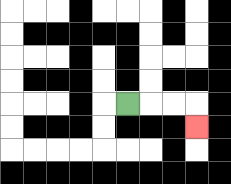{'start': '[5, 4]', 'end': '[8, 5]', 'path_directions': 'R,R,R,D', 'path_coordinates': '[[5, 4], [6, 4], [7, 4], [8, 4], [8, 5]]'}